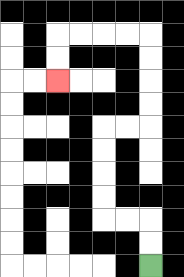{'start': '[6, 11]', 'end': '[2, 3]', 'path_directions': 'U,U,L,L,U,U,U,U,R,R,U,U,U,U,L,L,L,L,D,D', 'path_coordinates': '[[6, 11], [6, 10], [6, 9], [5, 9], [4, 9], [4, 8], [4, 7], [4, 6], [4, 5], [5, 5], [6, 5], [6, 4], [6, 3], [6, 2], [6, 1], [5, 1], [4, 1], [3, 1], [2, 1], [2, 2], [2, 3]]'}